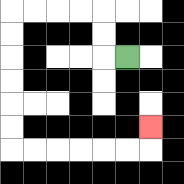{'start': '[5, 2]', 'end': '[6, 5]', 'path_directions': 'L,U,U,L,L,L,L,D,D,D,D,D,D,R,R,R,R,R,R,U', 'path_coordinates': '[[5, 2], [4, 2], [4, 1], [4, 0], [3, 0], [2, 0], [1, 0], [0, 0], [0, 1], [0, 2], [0, 3], [0, 4], [0, 5], [0, 6], [1, 6], [2, 6], [3, 6], [4, 6], [5, 6], [6, 6], [6, 5]]'}